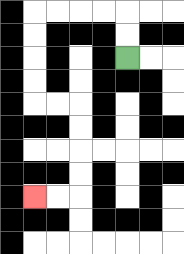{'start': '[5, 2]', 'end': '[1, 8]', 'path_directions': 'U,U,L,L,L,L,D,D,D,D,R,R,D,D,D,D,L,L', 'path_coordinates': '[[5, 2], [5, 1], [5, 0], [4, 0], [3, 0], [2, 0], [1, 0], [1, 1], [1, 2], [1, 3], [1, 4], [2, 4], [3, 4], [3, 5], [3, 6], [3, 7], [3, 8], [2, 8], [1, 8]]'}